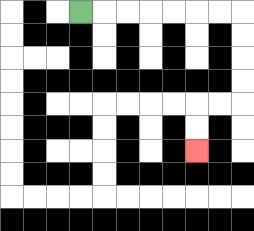{'start': '[3, 0]', 'end': '[8, 6]', 'path_directions': 'R,R,R,R,R,R,R,D,D,D,D,L,L,D,D', 'path_coordinates': '[[3, 0], [4, 0], [5, 0], [6, 0], [7, 0], [8, 0], [9, 0], [10, 0], [10, 1], [10, 2], [10, 3], [10, 4], [9, 4], [8, 4], [8, 5], [8, 6]]'}